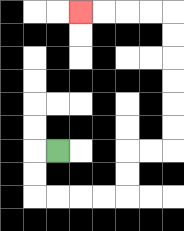{'start': '[2, 6]', 'end': '[3, 0]', 'path_directions': 'L,D,D,R,R,R,R,U,U,R,R,U,U,U,U,U,U,L,L,L,L', 'path_coordinates': '[[2, 6], [1, 6], [1, 7], [1, 8], [2, 8], [3, 8], [4, 8], [5, 8], [5, 7], [5, 6], [6, 6], [7, 6], [7, 5], [7, 4], [7, 3], [7, 2], [7, 1], [7, 0], [6, 0], [5, 0], [4, 0], [3, 0]]'}